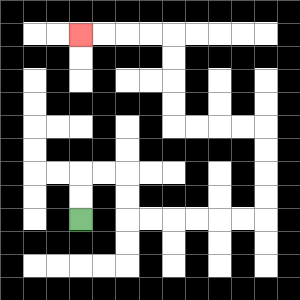{'start': '[3, 9]', 'end': '[3, 1]', 'path_directions': 'U,U,R,R,D,D,R,R,R,R,R,R,U,U,U,U,L,L,L,L,U,U,U,U,L,L,L,L', 'path_coordinates': '[[3, 9], [3, 8], [3, 7], [4, 7], [5, 7], [5, 8], [5, 9], [6, 9], [7, 9], [8, 9], [9, 9], [10, 9], [11, 9], [11, 8], [11, 7], [11, 6], [11, 5], [10, 5], [9, 5], [8, 5], [7, 5], [7, 4], [7, 3], [7, 2], [7, 1], [6, 1], [5, 1], [4, 1], [3, 1]]'}